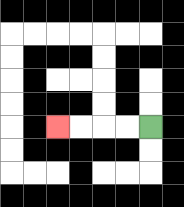{'start': '[6, 5]', 'end': '[2, 5]', 'path_directions': 'L,L,L,L', 'path_coordinates': '[[6, 5], [5, 5], [4, 5], [3, 5], [2, 5]]'}